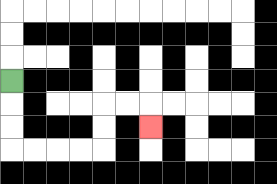{'start': '[0, 3]', 'end': '[6, 5]', 'path_directions': 'D,D,D,R,R,R,R,U,U,R,R,D', 'path_coordinates': '[[0, 3], [0, 4], [0, 5], [0, 6], [1, 6], [2, 6], [3, 6], [4, 6], [4, 5], [4, 4], [5, 4], [6, 4], [6, 5]]'}